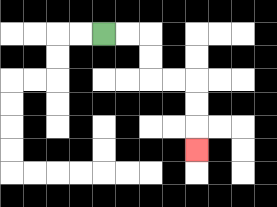{'start': '[4, 1]', 'end': '[8, 6]', 'path_directions': 'R,R,D,D,R,R,D,D,D', 'path_coordinates': '[[4, 1], [5, 1], [6, 1], [6, 2], [6, 3], [7, 3], [8, 3], [8, 4], [8, 5], [8, 6]]'}